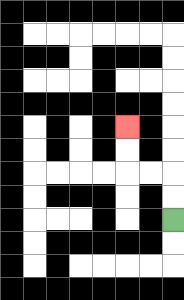{'start': '[7, 9]', 'end': '[5, 5]', 'path_directions': 'U,U,L,L,U,U', 'path_coordinates': '[[7, 9], [7, 8], [7, 7], [6, 7], [5, 7], [5, 6], [5, 5]]'}